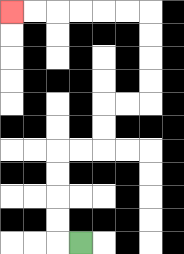{'start': '[3, 10]', 'end': '[0, 0]', 'path_directions': 'L,U,U,U,U,R,R,U,U,R,R,U,U,U,U,L,L,L,L,L,L', 'path_coordinates': '[[3, 10], [2, 10], [2, 9], [2, 8], [2, 7], [2, 6], [3, 6], [4, 6], [4, 5], [4, 4], [5, 4], [6, 4], [6, 3], [6, 2], [6, 1], [6, 0], [5, 0], [4, 0], [3, 0], [2, 0], [1, 0], [0, 0]]'}